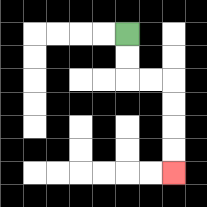{'start': '[5, 1]', 'end': '[7, 7]', 'path_directions': 'D,D,R,R,D,D,D,D', 'path_coordinates': '[[5, 1], [5, 2], [5, 3], [6, 3], [7, 3], [7, 4], [7, 5], [7, 6], [7, 7]]'}